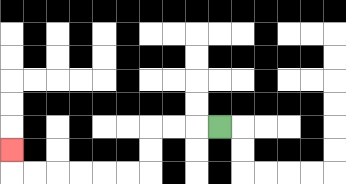{'start': '[9, 5]', 'end': '[0, 6]', 'path_directions': 'L,L,L,D,D,L,L,L,L,L,L,U', 'path_coordinates': '[[9, 5], [8, 5], [7, 5], [6, 5], [6, 6], [6, 7], [5, 7], [4, 7], [3, 7], [2, 7], [1, 7], [0, 7], [0, 6]]'}